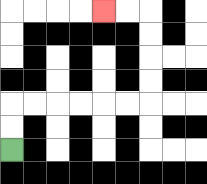{'start': '[0, 6]', 'end': '[4, 0]', 'path_directions': 'U,U,R,R,R,R,R,R,U,U,U,U,L,L', 'path_coordinates': '[[0, 6], [0, 5], [0, 4], [1, 4], [2, 4], [3, 4], [4, 4], [5, 4], [6, 4], [6, 3], [6, 2], [6, 1], [6, 0], [5, 0], [4, 0]]'}